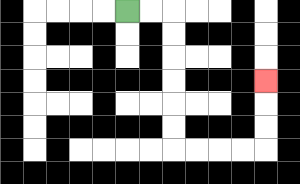{'start': '[5, 0]', 'end': '[11, 3]', 'path_directions': 'R,R,D,D,D,D,D,D,R,R,R,R,U,U,U', 'path_coordinates': '[[5, 0], [6, 0], [7, 0], [7, 1], [7, 2], [7, 3], [7, 4], [7, 5], [7, 6], [8, 6], [9, 6], [10, 6], [11, 6], [11, 5], [11, 4], [11, 3]]'}